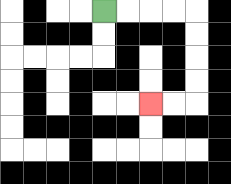{'start': '[4, 0]', 'end': '[6, 4]', 'path_directions': 'R,R,R,R,D,D,D,D,L,L', 'path_coordinates': '[[4, 0], [5, 0], [6, 0], [7, 0], [8, 0], [8, 1], [8, 2], [8, 3], [8, 4], [7, 4], [6, 4]]'}